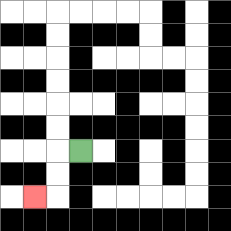{'start': '[3, 6]', 'end': '[1, 8]', 'path_directions': 'L,D,D,L', 'path_coordinates': '[[3, 6], [2, 6], [2, 7], [2, 8], [1, 8]]'}